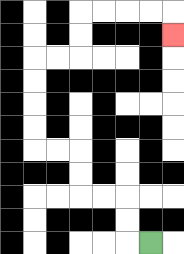{'start': '[6, 10]', 'end': '[7, 1]', 'path_directions': 'L,U,U,L,L,U,U,L,L,U,U,U,U,R,R,U,U,R,R,R,R,D', 'path_coordinates': '[[6, 10], [5, 10], [5, 9], [5, 8], [4, 8], [3, 8], [3, 7], [3, 6], [2, 6], [1, 6], [1, 5], [1, 4], [1, 3], [1, 2], [2, 2], [3, 2], [3, 1], [3, 0], [4, 0], [5, 0], [6, 0], [7, 0], [7, 1]]'}